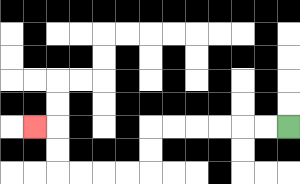{'start': '[12, 5]', 'end': '[1, 5]', 'path_directions': 'L,L,L,L,L,L,D,D,L,L,L,L,U,U,L', 'path_coordinates': '[[12, 5], [11, 5], [10, 5], [9, 5], [8, 5], [7, 5], [6, 5], [6, 6], [6, 7], [5, 7], [4, 7], [3, 7], [2, 7], [2, 6], [2, 5], [1, 5]]'}